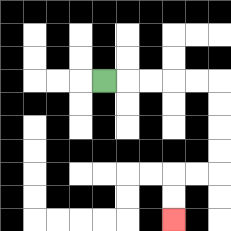{'start': '[4, 3]', 'end': '[7, 9]', 'path_directions': 'R,R,R,R,R,D,D,D,D,L,L,D,D', 'path_coordinates': '[[4, 3], [5, 3], [6, 3], [7, 3], [8, 3], [9, 3], [9, 4], [9, 5], [9, 6], [9, 7], [8, 7], [7, 7], [7, 8], [7, 9]]'}